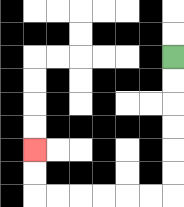{'start': '[7, 2]', 'end': '[1, 6]', 'path_directions': 'D,D,D,D,D,D,L,L,L,L,L,L,U,U', 'path_coordinates': '[[7, 2], [7, 3], [7, 4], [7, 5], [7, 6], [7, 7], [7, 8], [6, 8], [5, 8], [4, 8], [3, 8], [2, 8], [1, 8], [1, 7], [1, 6]]'}